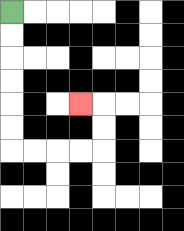{'start': '[0, 0]', 'end': '[3, 4]', 'path_directions': 'D,D,D,D,D,D,R,R,R,R,U,U,L', 'path_coordinates': '[[0, 0], [0, 1], [0, 2], [0, 3], [0, 4], [0, 5], [0, 6], [1, 6], [2, 6], [3, 6], [4, 6], [4, 5], [4, 4], [3, 4]]'}